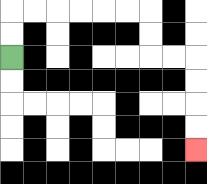{'start': '[0, 2]', 'end': '[8, 6]', 'path_directions': 'U,U,R,R,R,R,R,R,D,D,R,R,D,D,D,D', 'path_coordinates': '[[0, 2], [0, 1], [0, 0], [1, 0], [2, 0], [3, 0], [4, 0], [5, 0], [6, 0], [6, 1], [6, 2], [7, 2], [8, 2], [8, 3], [8, 4], [8, 5], [8, 6]]'}